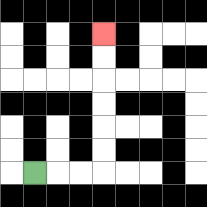{'start': '[1, 7]', 'end': '[4, 1]', 'path_directions': 'R,R,R,U,U,U,U,U,U', 'path_coordinates': '[[1, 7], [2, 7], [3, 7], [4, 7], [4, 6], [4, 5], [4, 4], [4, 3], [4, 2], [4, 1]]'}